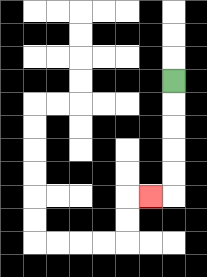{'start': '[7, 3]', 'end': '[6, 8]', 'path_directions': 'D,D,D,D,D,L', 'path_coordinates': '[[7, 3], [7, 4], [7, 5], [7, 6], [7, 7], [7, 8], [6, 8]]'}